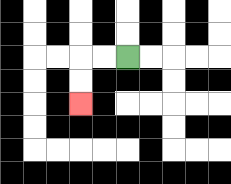{'start': '[5, 2]', 'end': '[3, 4]', 'path_directions': 'L,L,D,D', 'path_coordinates': '[[5, 2], [4, 2], [3, 2], [3, 3], [3, 4]]'}